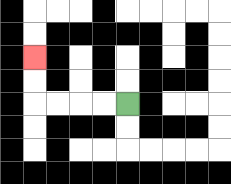{'start': '[5, 4]', 'end': '[1, 2]', 'path_directions': 'L,L,L,L,U,U', 'path_coordinates': '[[5, 4], [4, 4], [3, 4], [2, 4], [1, 4], [1, 3], [1, 2]]'}